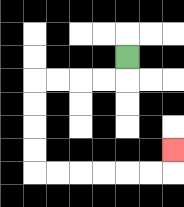{'start': '[5, 2]', 'end': '[7, 6]', 'path_directions': 'D,L,L,L,L,D,D,D,D,R,R,R,R,R,R,U', 'path_coordinates': '[[5, 2], [5, 3], [4, 3], [3, 3], [2, 3], [1, 3], [1, 4], [1, 5], [1, 6], [1, 7], [2, 7], [3, 7], [4, 7], [5, 7], [6, 7], [7, 7], [7, 6]]'}